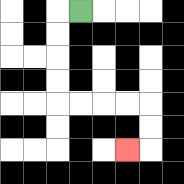{'start': '[3, 0]', 'end': '[5, 6]', 'path_directions': 'L,D,D,D,D,R,R,R,R,D,D,L', 'path_coordinates': '[[3, 0], [2, 0], [2, 1], [2, 2], [2, 3], [2, 4], [3, 4], [4, 4], [5, 4], [6, 4], [6, 5], [6, 6], [5, 6]]'}